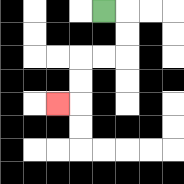{'start': '[4, 0]', 'end': '[2, 4]', 'path_directions': 'R,D,D,L,L,D,D,L', 'path_coordinates': '[[4, 0], [5, 0], [5, 1], [5, 2], [4, 2], [3, 2], [3, 3], [3, 4], [2, 4]]'}